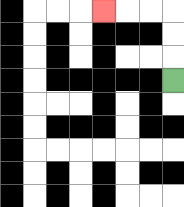{'start': '[7, 3]', 'end': '[4, 0]', 'path_directions': 'U,U,U,L,L,L', 'path_coordinates': '[[7, 3], [7, 2], [7, 1], [7, 0], [6, 0], [5, 0], [4, 0]]'}